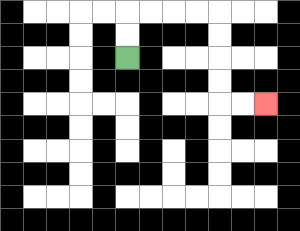{'start': '[5, 2]', 'end': '[11, 4]', 'path_directions': 'U,U,R,R,R,R,D,D,D,D,R,R', 'path_coordinates': '[[5, 2], [5, 1], [5, 0], [6, 0], [7, 0], [8, 0], [9, 0], [9, 1], [9, 2], [9, 3], [9, 4], [10, 4], [11, 4]]'}